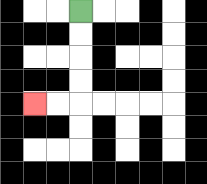{'start': '[3, 0]', 'end': '[1, 4]', 'path_directions': 'D,D,D,D,L,L', 'path_coordinates': '[[3, 0], [3, 1], [3, 2], [3, 3], [3, 4], [2, 4], [1, 4]]'}